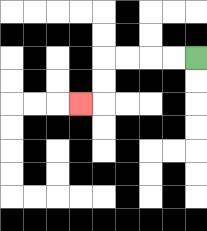{'start': '[8, 2]', 'end': '[3, 4]', 'path_directions': 'L,L,L,L,D,D,L', 'path_coordinates': '[[8, 2], [7, 2], [6, 2], [5, 2], [4, 2], [4, 3], [4, 4], [3, 4]]'}